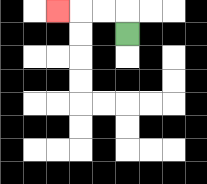{'start': '[5, 1]', 'end': '[2, 0]', 'path_directions': 'U,L,L,L', 'path_coordinates': '[[5, 1], [5, 0], [4, 0], [3, 0], [2, 0]]'}